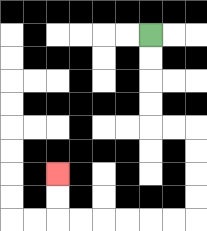{'start': '[6, 1]', 'end': '[2, 7]', 'path_directions': 'D,D,D,D,R,R,D,D,D,D,L,L,L,L,L,L,U,U', 'path_coordinates': '[[6, 1], [6, 2], [6, 3], [6, 4], [6, 5], [7, 5], [8, 5], [8, 6], [8, 7], [8, 8], [8, 9], [7, 9], [6, 9], [5, 9], [4, 9], [3, 9], [2, 9], [2, 8], [2, 7]]'}